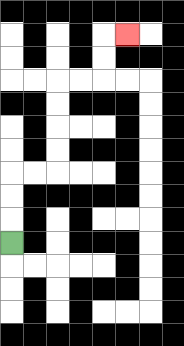{'start': '[0, 10]', 'end': '[5, 1]', 'path_directions': 'U,U,U,R,R,U,U,U,U,R,R,U,U,R', 'path_coordinates': '[[0, 10], [0, 9], [0, 8], [0, 7], [1, 7], [2, 7], [2, 6], [2, 5], [2, 4], [2, 3], [3, 3], [4, 3], [4, 2], [4, 1], [5, 1]]'}